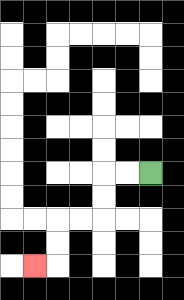{'start': '[6, 7]', 'end': '[1, 11]', 'path_directions': 'L,L,D,D,L,L,D,D,L', 'path_coordinates': '[[6, 7], [5, 7], [4, 7], [4, 8], [4, 9], [3, 9], [2, 9], [2, 10], [2, 11], [1, 11]]'}